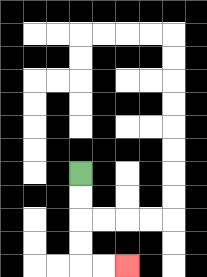{'start': '[3, 7]', 'end': '[5, 11]', 'path_directions': 'D,D,D,D,R,R', 'path_coordinates': '[[3, 7], [3, 8], [3, 9], [3, 10], [3, 11], [4, 11], [5, 11]]'}